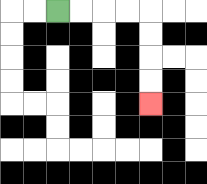{'start': '[2, 0]', 'end': '[6, 4]', 'path_directions': 'R,R,R,R,D,D,D,D', 'path_coordinates': '[[2, 0], [3, 0], [4, 0], [5, 0], [6, 0], [6, 1], [6, 2], [6, 3], [6, 4]]'}